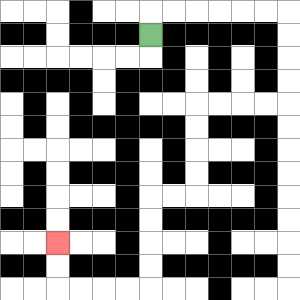{'start': '[6, 1]', 'end': '[2, 10]', 'path_directions': 'U,R,R,R,R,R,R,D,D,D,D,L,L,L,L,D,D,D,D,L,L,D,D,D,D,L,L,L,L,U,U', 'path_coordinates': '[[6, 1], [6, 0], [7, 0], [8, 0], [9, 0], [10, 0], [11, 0], [12, 0], [12, 1], [12, 2], [12, 3], [12, 4], [11, 4], [10, 4], [9, 4], [8, 4], [8, 5], [8, 6], [8, 7], [8, 8], [7, 8], [6, 8], [6, 9], [6, 10], [6, 11], [6, 12], [5, 12], [4, 12], [3, 12], [2, 12], [2, 11], [2, 10]]'}